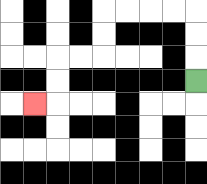{'start': '[8, 3]', 'end': '[1, 4]', 'path_directions': 'U,U,U,L,L,L,L,D,D,L,L,D,D,L', 'path_coordinates': '[[8, 3], [8, 2], [8, 1], [8, 0], [7, 0], [6, 0], [5, 0], [4, 0], [4, 1], [4, 2], [3, 2], [2, 2], [2, 3], [2, 4], [1, 4]]'}